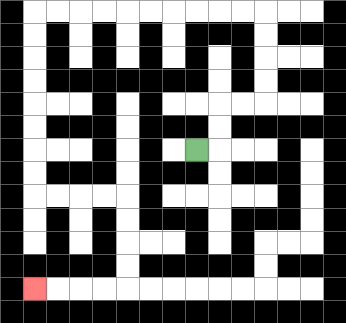{'start': '[8, 6]', 'end': '[1, 12]', 'path_directions': 'R,U,U,R,R,U,U,U,U,L,L,L,L,L,L,L,L,L,L,D,D,D,D,D,D,D,D,R,R,R,R,D,D,D,D,L,L,L,L', 'path_coordinates': '[[8, 6], [9, 6], [9, 5], [9, 4], [10, 4], [11, 4], [11, 3], [11, 2], [11, 1], [11, 0], [10, 0], [9, 0], [8, 0], [7, 0], [6, 0], [5, 0], [4, 0], [3, 0], [2, 0], [1, 0], [1, 1], [1, 2], [1, 3], [1, 4], [1, 5], [1, 6], [1, 7], [1, 8], [2, 8], [3, 8], [4, 8], [5, 8], [5, 9], [5, 10], [5, 11], [5, 12], [4, 12], [3, 12], [2, 12], [1, 12]]'}